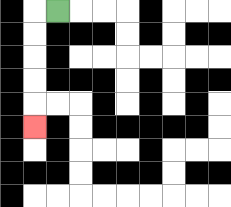{'start': '[2, 0]', 'end': '[1, 5]', 'path_directions': 'L,D,D,D,D,D', 'path_coordinates': '[[2, 0], [1, 0], [1, 1], [1, 2], [1, 3], [1, 4], [1, 5]]'}